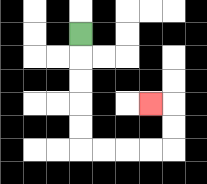{'start': '[3, 1]', 'end': '[6, 4]', 'path_directions': 'D,D,D,D,D,R,R,R,R,U,U,L', 'path_coordinates': '[[3, 1], [3, 2], [3, 3], [3, 4], [3, 5], [3, 6], [4, 6], [5, 6], [6, 6], [7, 6], [7, 5], [7, 4], [6, 4]]'}